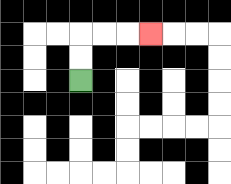{'start': '[3, 3]', 'end': '[6, 1]', 'path_directions': 'U,U,R,R,R', 'path_coordinates': '[[3, 3], [3, 2], [3, 1], [4, 1], [5, 1], [6, 1]]'}